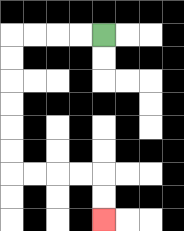{'start': '[4, 1]', 'end': '[4, 9]', 'path_directions': 'L,L,L,L,D,D,D,D,D,D,R,R,R,R,D,D', 'path_coordinates': '[[4, 1], [3, 1], [2, 1], [1, 1], [0, 1], [0, 2], [0, 3], [0, 4], [0, 5], [0, 6], [0, 7], [1, 7], [2, 7], [3, 7], [4, 7], [4, 8], [4, 9]]'}